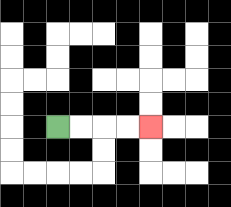{'start': '[2, 5]', 'end': '[6, 5]', 'path_directions': 'R,R,R,R', 'path_coordinates': '[[2, 5], [3, 5], [4, 5], [5, 5], [6, 5]]'}